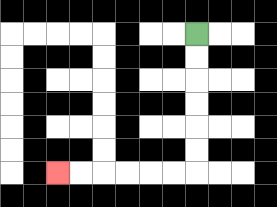{'start': '[8, 1]', 'end': '[2, 7]', 'path_directions': 'D,D,D,D,D,D,L,L,L,L,L,L', 'path_coordinates': '[[8, 1], [8, 2], [8, 3], [8, 4], [8, 5], [8, 6], [8, 7], [7, 7], [6, 7], [5, 7], [4, 7], [3, 7], [2, 7]]'}